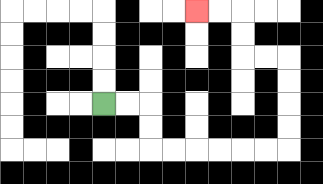{'start': '[4, 4]', 'end': '[8, 0]', 'path_directions': 'R,R,D,D,R,R,R,R,R,R,U,U,U,U,L,L,U,U,L,L', 'path_coordinates': '[[4, 4], [5, 4], [6, 4], [6, 5], [6, 6], [7, 6], [8, 6], [9, 6], [10, 6], [11, 6], [12, 6], [12, 5], [12, 4], [12, 3], [12, 2], [11, 2], [10, 2], [10, 1], [10, 0], [9, 0], [8, 0]]'}